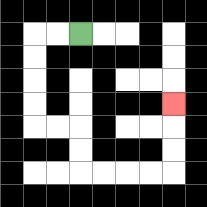{'start': '[3, 1]', 'end': '[7, 4]', 'path_directions': 'L,L,D,D,D,D,R,R,D,D,R,R,R,R,U,U,U', 'path_coordinates': '[[3, 1], [2, 1], [1, 1], [1, 2], [1, 3], [1, 4], [1, 5], [2, 5], [3, 5], [3, 6], [3, 7], [4, 7], [5, 7], [6, 7], [7, 7], [7, 6], [7, 5], [7, 4]]'}